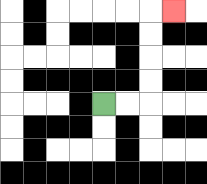{'start': '[4, 4]', 'end': '[7, 0]', 'path_directions': 'R,R,U,U,U,U,R', 'path_coordinates': '[[4, 4], [5, 4], [6, 4], [6, 3], [6, 2], [6, 1], [6, 0], [7, 0]]'}